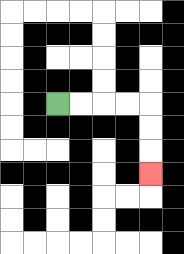{'start': '[2, 4]', 'end': '[6, 7]', 'path_directions': 'R,R,R,R,D,D,D', 'path_coordinates': '[[2, 4], [3, 4], [4, 4], [5, 4], [6, 4], [6, 5], [6, 6], [6, 7]]'}